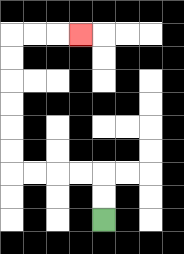{'start': '[4, 9]', 'end': '[3, 1]', 'path_directions': 'U,U,L,L,L,L,U,U,U,U,U,U,R,R,R', 'path_coordinates': '[[4, 9], [4, 8], [4, 7], [3, 7], [2, 7], [1, 7], [0, 7], [0, 6], [0, 5], [0, 4], [0, 3], [0, 2], [0, 1], [1, 1], [2, 1], [3, 1]]'}